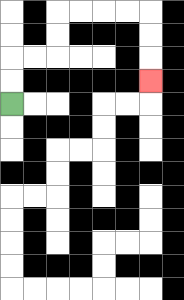{'start': '[0, 4]', 'end': '[6, 3]', 'path_directions': 'U,U,R,R,U,U,R,R,R,R,D,D,D', 'path_coordinates': '[[0, 4], [0, 3], [0, 2], [1, 2], [2, 2], [2, 1], [2, 0], [3, 0], [4, 0], [5, 0], [6, 0], [6, 1], [6, 2], [6, 3]]'}